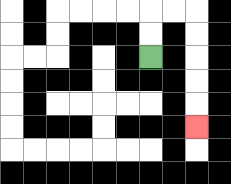{'start': '[6, 2]', 'end': '[8, 5]', 'path_directions': 'U,U,R,R,D,D,D,D,D', 'path_coordinates': '[[6, 2], [6, 1], [6, 0], [7, 0], [8, 0], [8, 1], [8, 2], [8, 3], [8, 4], [8, 5]]'}